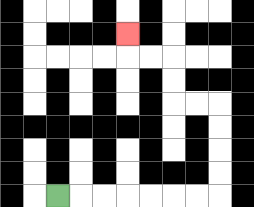{'start': '[2, 8]', 'end': '[5, 1]', 'path_directions': 'R,R,R,R,R,R,R,U,U,U,U,L,L,U,U,L,L,U', 'path_coordinates': '[[2, 8], [3, 8], [4, 8], [5, 8], [6, 8], [7, 8], [8, 8], [9, 8], [9, 7], [9, 6], [9, 5], [9, 4], [8, 4], [7, 4], [7, 3], [7, 2], [6, 2], [5, 2], [5, 1]]'}